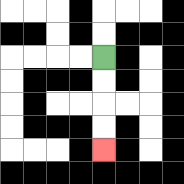{'start': '[4, 2]', 'end': '[4, 6]', 'path_directions': 'D,D,D,D', 'path_coordinates': '[[4, 2], [4, 3], [4, 4], [4, 5], [4, 6]]'}